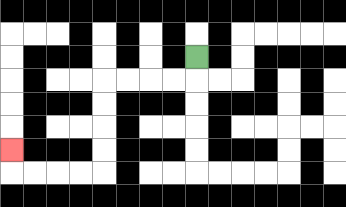{'start': '[8, 2]', 'end': '[0, 6]', 'path_directions': 'D,L,L,L,L,D,D,D,D,L,L,L,L,U', 'path_coordinates': '[[8, 2], [8, 3], [7, 3], [6, 3], [5, 3], [4, 3], [4, 4], [4, 5], [4, 6], [4, 7], [3, 7], [2, 7], [1, 7], [0, 7], [0, 6]]'}